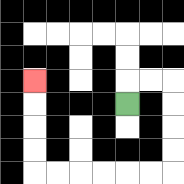{'start': '[5, 4]', 'end': '[1, 3]', 'path_directions': 'U,R,R,D,D,D,D,L,L,L,L,L,L,U,U,U,U', 'path_coordinates': '[[5, 4], [5, 3], [6, 3], [7, 3], [7, 4], [7, 5], [7, 6], [7, 7], [6, 7], [5, 7], [4, 7], [3, 7], [2, 7], [1, 7], [1, 6], [1, 5], [1, 4], [1, 3]]'}